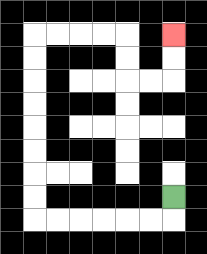{'start': '[7, 8]', 'end': '[7, 1]', 'path_directions': 'D,L,L,L,L,L,L,U,U,U,U,U,U,U,U,R,R,R,R,D,D,R,R,U,U', 'path_coordinates': '[[7, 8], [7, 9], [6, 9], [5, 9], [4, 9], [3, 9], [2, 9], [1, 9], [1, 8], [1, 7], [1, 6], [1, 5], [1, 4], [1, 3], [1, 2], [1, 1], [2, 1], [3, 1], [4, 1], [5, 1], [5, 2], [5, 3], [6, 3], [7, 3], [7, 2], [7, 1]]'}